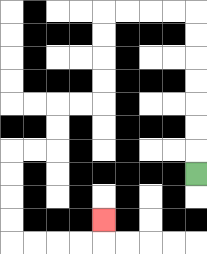{'start': '[8, 7]', 'end': '[4, 9]', 'path_directions': 'U,U,U,U,U,U,U,L,L,L,L,D,D,D,D,L,L,D,D,L,L,D,D,D,D,R,R,R,R,U', 'path_coordinates': '[[8, 7], [8, 6], [8, 5], [8, 4], [8, 3], [8, 2], [8, 1], [8, 0], [7, 0], [6, 0], [5, 0], [4, 0], [4, 1], [4, 2], [4, 3], [4, 4], [3, 4], [2, 4], [2, 5], [2, 6], [1, 6], [0, 6], [0, 7], [0, 8], [0, 9], [0, 10], [1, 10], [2, 10], [3, 10], [4, 10], [4, 9]]'}